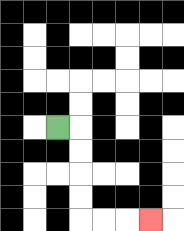{'start': '[2, 5]', 'end': '[6, 9]', 'path_directions': 'R,D,D,D,D,R,R,R', 'path_coordinates': '[[2, 5], [3, 5], [3, 6], [3, 7], [3, 8], [3, 9], [4, 9], [5, 9], [6, 9]]'}